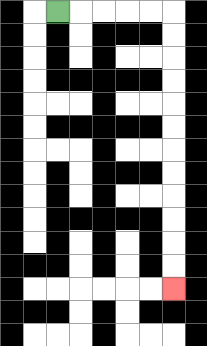{'start': '[2, 0]', 'end': '[7, 12]', 'path_directions': 'R,R,R,R,R,D,D,D,D,D,D,D,D,D,D,D,D', 'path_coordinates': '[[2, 0], [3, 0], [4, 0], [5, 0], [6, 0], [7, 0], [7, 1], [7, 2], [7, 3], [7, 4], [7, 5], [7, 6], [7, 7], [7, 8], [7, 9], [7, 10], [7, 11], [7, 12]]'}